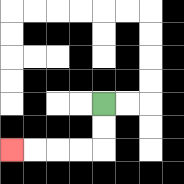{'start': '[4, 4]', 'end': '[0, 6]', 'path_directions': 'D,D,L,L,L,L', 'path_coordinates': '[[4, 4], [4, 5], [4, 6], [3, 6], [2, 6], [1, 6], [0, 6]]'}